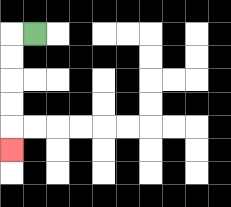{'start': '[1, 1]', 'end': '[0, 6]', 'path_directions': 'L,D,D,D,D,D', 'path_coordinates': '[[1, 1], [0, 1], [0, 2], [0, 3], [0, 4], [0, 5], [0, 6]]'}